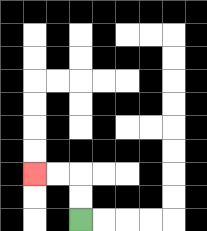{'start': '[3, 9]', 'end': '[1, 7]', 'path_directions': 'U,U,L,L', 'path_coordinates': '[[3, 9], [3, 8], [3, 7], [2, 7], [1, 7]]'}